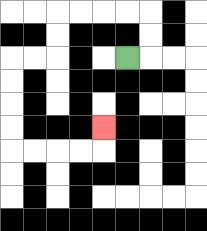{'start': '[5, 2]', 'end': '[4, 5]', 'path_directions': 'R,U,U,L,L,L,L,D,D,L,L,D,D,D,D,R,R,R,R,U', 'path_coordinates': '[[5, 2], [6, 2], [6, 1], [6, 0], [5, 0], [4, 0], [3, 0], [2, 0], [2, 1], [2, 2], [1, 2], [0, 2], [0, 3], [0, 4], [0, 5], [0, 6], [1, 6], [2, 6], [3, 6], [4, 6], [4, 5]]'}